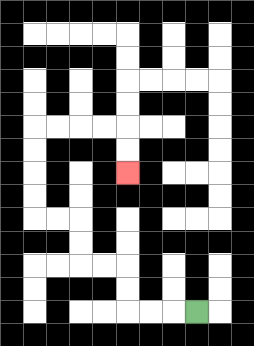{'start': '[8, 13]', 'end': '[5, 7]', 'path_directions': 'L,L,L,U,U,L,L,U,U,L,L,U,U,U,U,R,R,R,R,D,D', 'path_coordinates': '[[8, 13], [7, 13], [6, 13], [5, 13], [5, 12], [5, 11], [4, 11], [3, 11], [3, 10], [3, 9], [2, 9], [1, 9], [1, 8], [1, 7], [1, 6], [1, 5], [2, 5], [3, 5], [4, 5], [5, 5], [5, 6], [5, 7]]'}